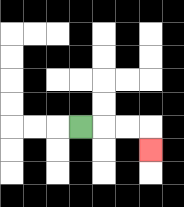{'start': '[3, 5]', 'end': '[6, 6]', 'path_directions': 'R,R,R,D', 'path_coordinates': '[[3, 5], [4, 5], [5, 5], [6, 5], [6, 6]]'}